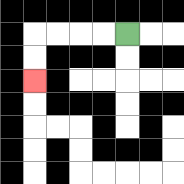{'start': '[5, 1]', 'end': '[1, 3]', 'path_directions': 'L,L,L,L,D,D', 'path_coordinates': '[[5, 1], [4, 1], [3, 1], [2, 1], [1, 1], [1, 2], [1, 3]]'}